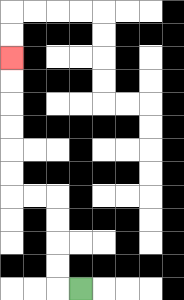{'start': '[3, 12]', 'end': '[0, 2]', 'path_directions': 'L,U,U,U,U,L,L,U,U,U,U,U,U', 'path_coordinates': '[[3, 12], [2, 12], [2, 11], [2, 10], [2, 9], [2, 8], [1, 8], [0, 8], [0, 7], [0, 6], [0, 5], [0, 4], [0, 3], [0, 2]]'}